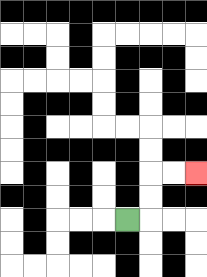{'start': '[5, 9]', 'end': '[8, 7]', 'path_directions': 'R,U,U,R,R', 'path_coordinates': '[[5, 9], [6, 9], [6, 8], [6, 7], [7, 7], [8, 7]]'}